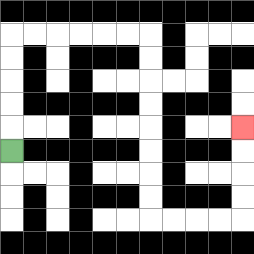{'start': '[0, 6]', 'end': '[10, 5]', 'path_directions': 'U,U,U,U,U,R,R,R,R,R,R,D,D,D,D,D,D,D,D,R,R,R,R,U,U,U,U', 'path_coordinates': '[[0, 6], [0, 5], [0, 4], [0, 3], [0, 2], [0, 1], [1, 1], [2, 1], [3, 1], [4, 1], [5, 1], [6, 1], [6, 2], [6, 3], [6, 4], [6, 5], [6, 6], [6, 7], [6, 8], [6, 9], [7, 9], [8, 9], [9, 9], [10, 9], [10, 8], [10, 7], [10, 6], [10, 5]]'}